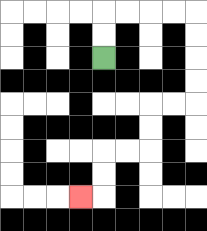{'start': '[4, 2]', 'end': '[3, 8]', 'path_directions': 'U,U,R,R,R,R,D,D,D,D,L,L,D,D,L,L,D,D,L', 'path_coordinates': '[[4, 2], [4, 1], [4, 0], [5, 0], [6, 0], [7, 0], [8, 0], [8, 1], [8, 2], [8, 3], [8, 4], [7, 4], [6, 4], [6, 5], [6, 6], [5, 6], [4, 6], [4, 7], [4, 8], [3, 8]]'}